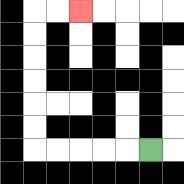{'start': '[6, 6]', 'end': '[3, 0]', 'path_directions': 'L,L,L,L,L,U,U,U,U,U,U,R,R', 'path_coordinates': '[[6, 6], [5, 6], [4, 6], [3, 6], [2, 6], [1, 6], [1, 5], [1, 4], [1, 3], [1, 2], [1, 1], [1, 0], [2, 0], [3, 0]]'}